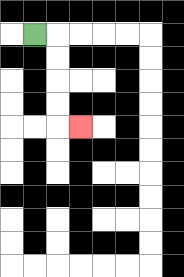{'start': '[1, 1]', 'end': '[3, 5]', 'path_directions': 'R,D,D,D,D,R', 'path_coordinates': '[[1, 1], [2, 1], [2, 2], [2, 3], [2, 4], [2, 5], [3, 5]]'}